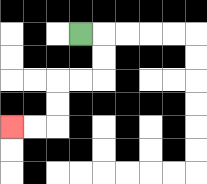{'start': '[3, 1]', 'end': '[0, 5]', 'path_directions': 'R,D,D,L,L,D,D,L,L', 'path_coordinates': '[[3, 1], [4, 1], [4, 2], [4, 3], [3, 3], [2, 3], [2, 4], [2, 5], [1, 5], [0, 5]]'}